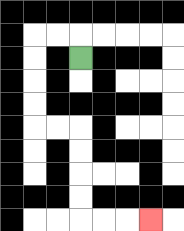{'start': '[3, 2]', 'end': '[6, 9]', 'path_directions': 'U,L,L,D,D,D,D,R,R,D,D,D,D,R,R,R', 'path_coordinates': '[[3, 2], [3, 1], [2, 1], [1, 1], [1, 2], [1, 3], [1, 4], [1, 5], [2, 5], [3, 5], [3, 6], [3, 7], [3, 8], [3, 9], [4, 9], [5, 9], [6, 9]]'}